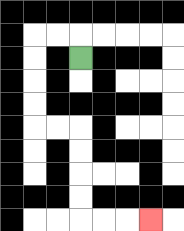{'start': '[3, 2]', 'end': '[6, 9]', 'path_directions': 'U,L,L,D,D,D,D,R,R,D,D,D,D,R,R,R', 'path_coordinates': '[[3, 2], [3, 1], [2, 1], [1, 1], [1, 2], [1, 3], [1, 4], [1, 5], [2, 5], [3, 5], [3, 6], [3, 7], [3, 8], [3, 9], [4, 9], [5, 9], [6, 9]]'}